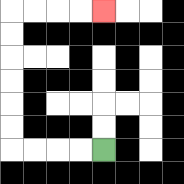{'start': '[4, 6]', 'end': '[4, 0]', 'path_directions': 'L,L,L,L,U,U,U,U,U,U,R,R,R,R', 'path_coordinates': '[[4, 6], [3, 6], [2, 6], [1, 6], [0, 6], [0, 5], [0, 4], [0, 3], [0, 2], [0, 1], [0, 0], [1, 0], [2, 0], [3, 0], [4, 0]]'}